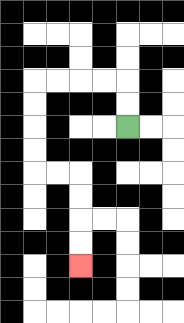{'start': '[5, 5]', 'end': '[3, 11]', 'path_directions': 'U,U,L,L,L,L,D,D,D,D,R,R,D,D,D,D', 'path_coordinates': '[[5, 5], [5, 4], [5, 3], [4, 3], [3, 3], [2, 3], [1, 3], [1, 4], [1, 5], [1, 6], [1, 7], [2, 7], [3, 7], [3, 8], [3, 9], [3, 10], [3, 11]]'}